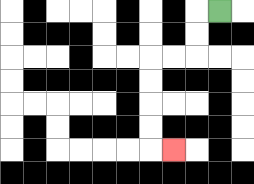{'start': '[9, 0]', 'end': '[7, 6]', 'path_directions': 'L,D,D,L,L,D,D,D,D,R', 'path_coordinates': '[[9, 0], [8, 0], [8, 1], [8, 2], [7, 2], [6, 2], [6, 3], [6, 4], [6, 5], [6, 6], [7, 6]]'}